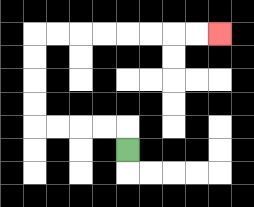{'start': '[5, 6]', 'end': '[9, 1]', 'path_directions': 'U,L,L,L,L,U,U,U,U,R,R,R,R,R,R,R,R', 'path_coordinates': '[[5, 6], [5, 5], [4, 5], [3, 5], [2, 5], [1, 5], [1, 4], [1, 3], [1, 2], [1, 1], [2, 1], [3, 1], [4, 1], [5, 1], [6, 1], [7, 1], [8, 1], [9, 1]]'}